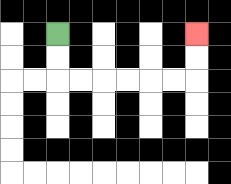{'start': '[2, 1]', 'end': '[8, 1]', 'path_directions': 'D,D,R,R,R,R,R,R,U,U', 'path_coordinates': '[[2, 1], [2, 2], [2, 3], [3, 3], [4, 3], [5, 3], [6, 3], [7, 3], [8, 3], [8, 2], [8, 1]]'}